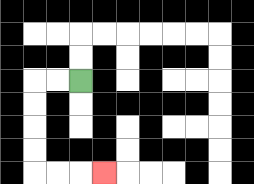{'start': '[3, 3]', 'end': '[4, 7]', 'path_directions': 'L,L,D,D,D,D,R,R,R', 'path_coordinates': '[[3, 3], [2, 3], [1, 3], [1, 4], [1, 5], [1, 6], [1, 7], [2, 7], [3, 7], [4, 7]]'}